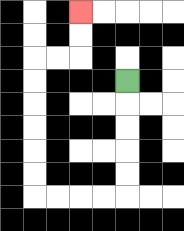{'start': '[5, 3]', 'end': '[3, 0]', 'path_directions': 'D,D,D,D,D,L,L,L,L,U,U,U,U,U,U,R,R,U,U', 'path_coordinates': '[[5, 3], [5, 4], [5, 5], [5, 6], [5, 7], [5, 8], [4, 8], [3, 8], [2, 8], [1, 8], [1, 7], [1, 6], [1, 5], [1, 4], [1, 3], [1, 2], [2, 2], [3, 2], [3, 1], [3, 0]]'}